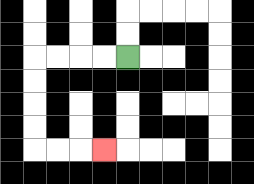{'start': '[5, 2]', 'end': '[4, 6]', 'path_directions': 'L,L,L,L,D,D,D,D,R,R,R', 'path_coordinates': '[[5, 2], [4, 2], [3, 2], [2, 2], [1, 2], [1, 3], [1, 4], [1, 5], [1, 6], [2, 6], [3, 6], [4, 6]]'}